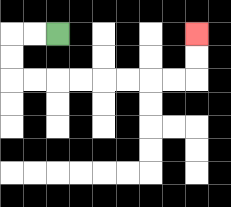{'start': '[2, 1]', 'end': '[8, 1]', 'path_directions': 'L,L,D,D,R,R,R,R,R,R,R,R,U,U', 'path_coordinates': '[[2, 1], [1, 1], [0, 1], [0, 2], [0, 3], [1, 3], [2, 3], [3, 3], [4, 3], [5, 3], [6, 3], [7, 3], [8, 3], [8, 2], [8, 1]]'}